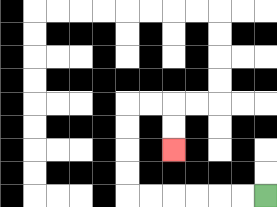{'start': '[11, 8]', 'end': '[7, 6]', 'path_directions': 'L,L,L,L,L,L,U,U,U,U,R,R,D,D', 'path_coordinates': '[[11, 8], [10, 8], [9, 8], [8, 8], [7, 8], [6, 8], [5, 8], [5, 7], [5, 6], [5, 5], [5, 4], [6, 4], [7, 4], [7, 5], [7, 6]]'}